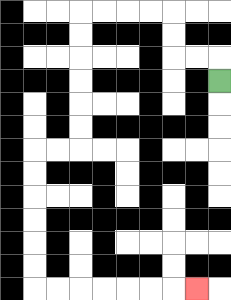{'start': '[9, 3]', 'end': '[8, 12]', 'path_directions': 'U,L,L,U,U,L,L,L,L,D,D,D,D,D,D,L,L,D,D,D,D,D,D,R,R,R,R,R,R,R', 'path_coordinates': '[[9, 3], [9, 2], [8, 2], [7, 2], [7, 1], [7, 0], [6, 0], [5, 0], [4, 0], [3, 0], [3, 1], [3, 2], [3, 3], [3, 4], [3, 5], [3, 6], [2, 6], [1, 6], [1, 7], [1, 8], [1, 9], [1, 10], [1, 11], [1, 12], [2, 12], [3, 12], [4, 12], [5, 12], [6, 12], [7, 12], [8, 12]]'}